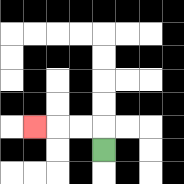{'start': '[4, 6]', 'end': '[1, 5]', 'path_directions': 'U,L,L,L', 'path_coordinates': '[[4, 6], [4, 5], [3, 5], [2, 5], [1, 5]]'}